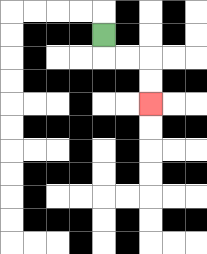{'start': '[4, 1]', 'end': '[6, 4]', 'path_directions': 'D,R,R,D,D', 'path_coordinates': '[[4, 1], [4, 2], [5, 2], [6, 2], [6, 3], [6, 4]]'}